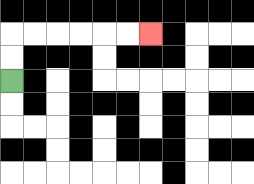{'start': '[0, 3]', 'end': '[6, 1]', 'path_directions': 'U,U,R,R,R,R,R,R', 'path_coordinates': '[[0, 3], [0, 2], [0, 1], [1, 1], [2, 1], [3, 1], [4, 1], [5, 1], [6, 1]]'}